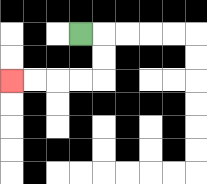{'start': '[3, 1]', 'end': '[0, 3]', 'path_directions': 'R,D,D,L,L,L,L', 'path_coordinates': '[[3, 1], [4, 1], [4, 2], [4, 3], [3, 3], [2, 3], [1, 3], [0, 3]]'}